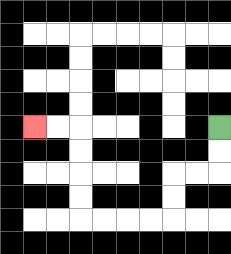{'start': '[9, 5]', 'end': '[1, 5]', 'path_directions': 'D,D,L,L,D,D,L,L,L,L,U,U,U,U,L,L', 'path_coordinates': '[[9, 5], [9, 6], [9, 7], [8, 7], [7, 7], [7, 8], [7, 9], [6, 9], [5, 9], [4, 9], [3, 9], [3, 8], [3, 7], [3, 6], [3, 5], [2, 5], [1, 5]]'}